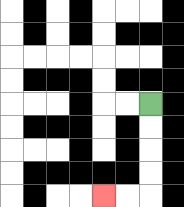{'start': '[6, 4]', 'end': '[4, 8]', 'path_directions': 'D,D,D,D,L,L', 'path_coordinates': '[[6, 4], [6, 5], [6, 6], [6, 7], [6, 8], [5, 8], [4, 8]]'}